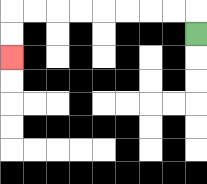{'start': '[8, 1]', 'end': '[0, 2]', 'path_directions': 'U,L,L,L,L,L,L,L,L,D,D', 'path_coordinates': '[[8, 1], [8, 0], [7, 0], [6, 0], [5, 0], [4, 0], [3, 0], [2, 0], [1, 0], [0, 0], [0, 1], [0, 2]]'}